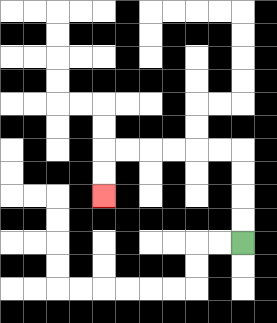{'start': '[10, 10]', 'end': '[4, 8]', 'path_directions': 'U,U,U,U,L,L,L,L,L,L,D,D', 'path_coordinates': '[[10, 10], [10, 9], [10, 8], [10, 7], [10, 6], [9, 6], [8, 6], [7, 6], [6, 6], [5, 6], [4, 6], [4, 7], [4, 8]]'}